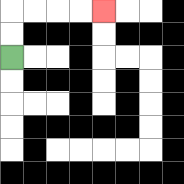{'start': '[0, 2]', 'end': '[4, 0]', 'path_directions': 'U,U,R,R,R,R', 'path_coordinates': '[[0, 2], [0, 1], [0, 0], [1, 0], [2, 0], [3, 0], [4, 0]]'}